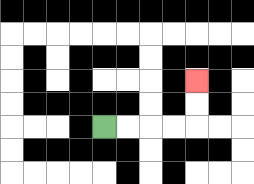{'start': '[4, 5]', 'end': '[8, 3]', 'path_directions': 'R,R,R,R,U,U', 'path_coordinates': '[[4, 5], [5, 5], [6, 5], [7, 5], [8, 5], [8, 4], [8, 3]]'}